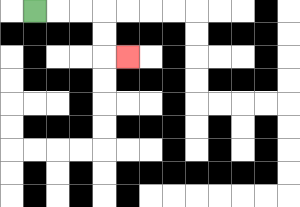{'start': '[1, 0]', 'end': '[5, 2]', 'path_directions': 'R,R,R,D,D,R', 'path_coordinates': '[[1, 0], [2, 0], [3, 0], [4, 0], [4, 1], [4, 2], [5, 2]]'}